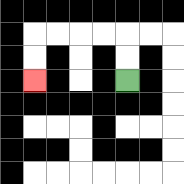{'start': '[5, 3]', 'end': '[1, 3]', 'path_directions': 'U,U,L,L,L,L,D,D', 'path_coordinates': '[[5, 3], [5, 2], [5, 1], [4, 1], [3, 1], [2, 1], [1, 1], [1, 2], [1, 3]]'}